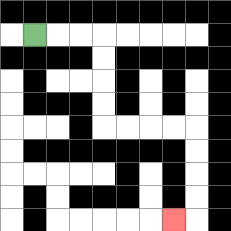{'start': '[1, 1]', 'end': '[7, 9]', 'path_directions': 'R,R,R,D,D,D,D,R,R,R,R,D,D,D,D,L', 'path_coordinates': '[[1, 1], [2, 1], [3, 1], [4, 1], [4, 2], [4, 3], [4, 4], [4, 5], [5, 5], [6, 5], [7, 5], [8, 5], [8, 6], [8, 7], [8, 8], [8, 9], [7, 9]]'}